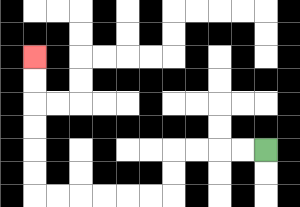{'start': '[11, 6]', 'end': '[1, 2]', 'path_directions': 'L,L,L,L,D,D,L,L,L,L,L,L,U,U,U,U,U,U', 'path_coordinates': '[[11, 6], [10, 6], [9, 6], [8, 6], [7, 6], [7, 7], [7, 8], [6, 8], [5, 8], [4, 8], [3, 8], [2, 8], [1, 8], [1, 7], [1, 6], [1, 5], [1, 4], [1, 3], [1, 2]]'}